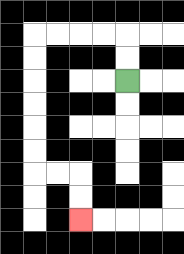{'start': '[5, 3]', 'end': '[3, 9]', 'path_directions': 'U,U,L,L,L,L,D,D,D,D,D,D,R,R,D,D', 'path_coordinates': '[[5, 3], [5, 2], [5, 1], [4, 1], [3, 1], [2, 1], [1, 1], [1, 2], [1, 3], [1, 4], [1, 5], [1, 6], [1, 7], [2, 7], [3, 7], [3, 8], [3, 9]]'}